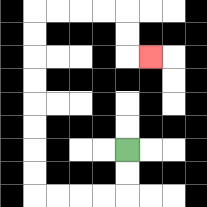{'start': '[5, 6]', 'end': '[6, 2]', 'path_directions': 'D,D,L,L,L,L,U,U,U,U,U,U,U,U,R,R,R,R,D,D,R', 'path_coordinates': '[[5, 6], [5, 7], [5, 8], [4, 8], [3, 8], [2, 8], [1, 8], [1, 7], [1, 6], [1, 5], [1, 4], [1, 3], [1, 2], [1, 1], [1, 0], [2, 0], [3, 0], [4, 0], [5, 0], [5, 1], [5, 2], [6, 2]]'}